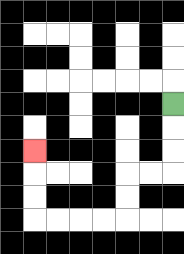{'start': '[7, 4]', 'end': '[1, 6]', 'path_directions': 'D,D,D,L,L,D,D,L,L,L,L,U,U,U', 'path_coordinates': '[[7, 4], [7, 5], [7, 6], [7, 7], [6, 7], [5, 7], [5, 8], [5, 9], [4, 9], [3, 9], [2, 9], [1, 9], [1, 8], [1, 7], [1, 6]]'}